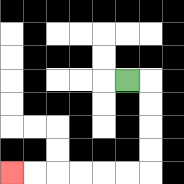{'start': '[5, 3]', 'end': '[0, 7]', 'path_directions': 'R,D,D,D,D,L,L,L,L,L,L', 'path_coordinates': '[[5, 3], [6, 3], [6, 4], [6, 5], [6, 6], [6, 7], [5, 7], [4, 7], [3, 7], [2, 7], [1, 7], [0, 7]]'}